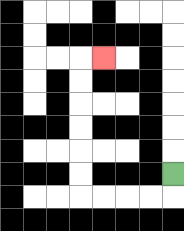{'start': '[7, 7]', 'end': '[4, 2]', 'path_directions': 'D,L,L,L,L,U,U,U,U,U,U,R', 'path_coordinates': '[[7, 7], [7, 8], [6, 8], [5, 8], [4, 8], [3, 8], [3, 7], [3, 6], [3, 5], [3, 4], [3, 3], [3, 2], [4, 2]]'}